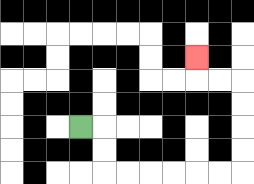{'start': '[3, 5]', 'end': '[8, 2]', 'path_directions': 'R,D,D,R,R,R,R,R,R,U,U,U,U,L,L,U', 'path_coordinates': '[[3, 5], [4, 5], [4, 6], [4, 7], [5, 7], [6, 7], [7, 7], [8, 7], [9, 7], [10, 7], [10, 6], [10, 5], [10, 4], [10, 3], [9, 3], [8, 3], [8, 2]]'}